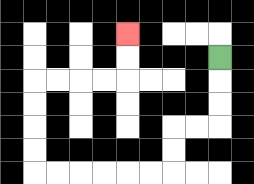{'start': '[9, 2]', 'end': '[5, 1]', 'path_directions': 'D,D,D,L,L,D,D,L,L,L,L,L,L,U,U,U,U,R,R,R,R,U,U', 'path_coordinates': '[[9, 2], [9, 3], [9, 4], [9, 5], [8, 5], [7, 5], [7, 6], [7, 7], [6, 7], [5, 7], [4, 7], [3, 7], [2, 7], [1, 7], [1, 6], [1, 5], [1, 4], [1, 3], [2, 3], [3, 3], [4, 3], [5, 3], [5, 2], [5, 1]]'}